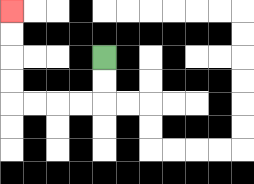{'start': '[4, 2]', 'end': '[0, 0]', 'path_directions': 'D,D,L,L,L,L,U,U,U,U', 'path_coordinates': '[[4, 2], [4, 3], [4, 4], [3, 4], [2, 4], [1, 4], [0, 4], [0, 3], [0, 2], [0, 1], [0, 0]]'}